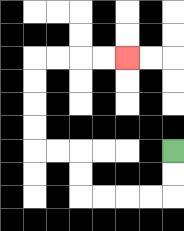{'start': '[7, 6]', 'end': '[5, 2]', 'path_directions': 'D,D,L,L,L,L,U,U,L,L,U,U,U,U,R,R,R,R', 'path_coordinates': '[[7, 6], [7, 7], [7, 8], [6, 8], [5, 8], [4, 8], [3, 8], [3, 7], [3, 6], [2, 6], [1, 6], [1, 5], [1, 4], [1, 3], [1, 2], [2, 2], [3, 2], [4, 2], [5, 2]]'}